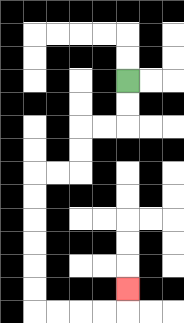{'start': '[5, 3]', 'end': '[5, 12]', 'path_directions': 'D,D,L,L,D,D,L,L,D,D,D,D,D,D,R,R,R,R,U', 'path_coordinates': '[[5, 3], [5, 4], [5, 5], [4, 5], [3, 5], [3, 6], [3, 7], [2, 7], [1, 7], [1, 8], [1, 9], [1, 10], [1, 11], [1, 12], [1, 13], [2, 13], [3, 13], [4, 13], [5, 13], [5, 12]]'}